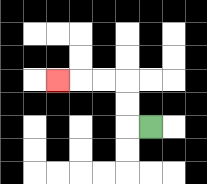{'start': '[6, 5]', 'end': '[2, 3]', 'path_directions': 'L,U,U,L,L,L', 'path_coordinates': '[[6, 5], [5, 5], [5, 4], [5, 3], [4, 3], [3, 3], [2, 3]]'}